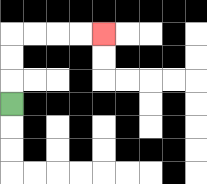{'start': '[0, 4]', 'end': '[4, 1]', 'path_directions': 'U,U,U,R,R,R,R', 'path_coordinates': '[[0, 4], [0, 3], [0, 2], [0, 1], [1, 1], [2, 1], [3, 1], [4, 1]]'}